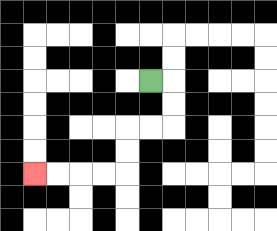{'start': '[6, 3]', 'end': '[1, 7]', 'path_directions': 'R,D,D,L,L,D,D,L,L,L,L', 'path_coordinates': '[[6, 3], [7, 3], [7, 4], [7, 5], [6, 5], [5, 5], [5, 6], [5, 7], [4, 7], [3, 7], [2, 7], [1, 7]]'}